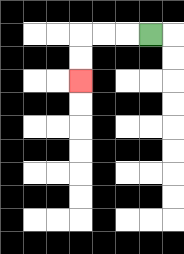{'start': '[6, 1]', 'end': '[3, 3]', 'path_directions': 'L,L,L,D,D', 'path_coordinates': '[[6, 1], [5, 1], [4, 1], [3, 1], [3, 2], [3, 3]]'}